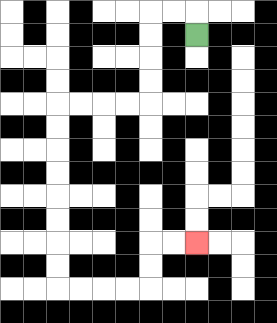{'start': '[8, 1]', 'end': '[8, 10]', 'path_directions': 'U,L,L,D,D,D,D,L,L,L,L,D,D,D,D,D,D,D,D,R,R,R,R,U,U,R,R', 'path_coordinates': '[[8, 1], [8, 0], [7, 0], [6, 0], [6, 1], [6, 2], [6, 3], [6, 4], [5, 4], [4, 4], [3, 4], [2, 4], [2, 5], [2, 6], [2, 7], [2, 8], [2, 9], [2, 10], [2, 11], [2, 12], [3, 12], [4, 12], [5, 12], [6, 12], [6, 11], [6, 10], [7, 10], [8, 10]]'}